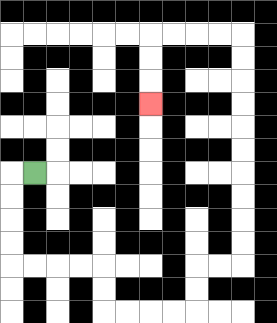{'start': '[1, 7]', 'end': '[6, 4]', 'path_directions': 'L,D,D,D,D,R,R,R,R,D,D,R,R,R,R,U,U,R,R,U,U,U,U,U,U,U,U,U,U,L,L,L,L,D,D,D', 'path_coordinates': '[[1, 7], [0, 7], [0, 8], [0, 9], [0, 10], [0, 11], [1, 11], [2, 11], [3, 11], [4, 11], [4, 12], [4, 13], [5, 13], [6, 13], [7, 13], [8, 13], [8, 12], [8, 11], [9, 11], [10, 11], [10, 10], [10, 9], [10, 8], [10, 7], [10, 6], [10, 5], [10, 4], [10, 3], [10, 2], [10, 1], [9, 1], [8, 1], [7, 1], [6, 1], [6, 2], [6, 3], [6, 4]]'}